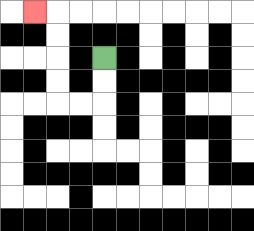{'start': '[4, 2]', 'end': '[1, 0]', 'path_directions': 'D,D,L,L,U,U,U,U,L', 'path_coordinates': '[[4, 2], [4, 3], [4, 4], [3, 4], [2, 4], [2, 3], [2, 2], [2, 1], [2, 0], [1, 0]]'}